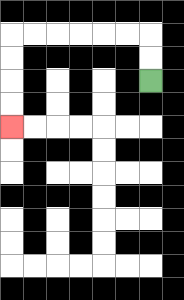{'start': '[6, 3]', 'end': '[0, 5]', 'path_directions': 'U,U,L,L,L,L,L,L,D,D,D,D', 'path_coordinates': '[[6, 3], [6, 2], [6, 1], [5, 1], [4, 1], [3, 1], [2, 1], [1, 1], [0, 1], [0, 2], [0, 3], [0, 4], [0, 5]]'}